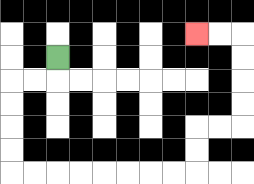{'start': '[2, 2]', 'end': '[8, 1]', 'path_directions': 'D,L,L,D,D,D,D,R,R,R,R,R,R,R,R,U,U,R,R,U,U,U,U,L,L', 'path_coordinates': '[[2, 2], [2, 3], [1, 3], [0, 3], [0, 4], [0, 5], [0, 6], [0, 7], [1, 7], [2, 7], [3, 7], [4, 7], [5, 7], [6, 7], [7, 7], [8, 7], [8, 6], [8, 5], [9, 5], [10, 5], [10, 4], [10, 3], [10, 2], [10, 1], [9, 1], [8, 1]]'}